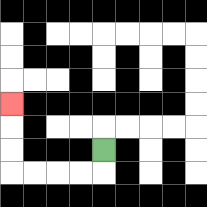{'start': '[4, 6]', 'end': '[0, 4]', 'path_directions': 'D,L,L,L,L,U,U,U', 'path_coordinates': '[[4, 6], [4, 7], [3, 7], [2, 7], [1, 7], [0, 7], [0, 6], [0, 5], [0, 4]]'}